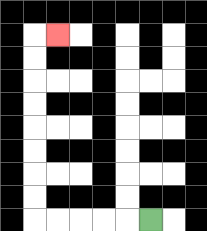{'start': '[6, 9]', 'end': '[2, 1]', 'path_directions': 'L,L,L,L,L,U,U,U,U,U,U,U,U,R', 'path_coordinates': '[[6, 9], [5, 9], [4, 9], [3, 9], [2, 9], [1, 9], [1, 8], [1, 7], [1, 6], [1, 5], [1, 4], [1, 3], [1, 2], [1, 1], [2, 1]]'}